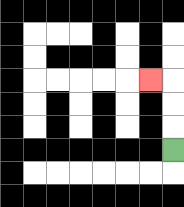{'start': '[7, 6]', 'end': '[6, 3]', 'path_directions': 'U,U,U,L', 'path_coordinates': '[[7, 6], [7, 5], [7, 4], [7, 3], [6, 3]]'}